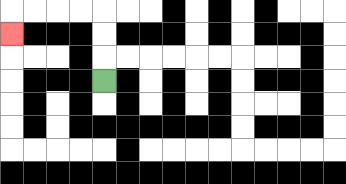{'start': '[4, 3]', 'end': '[0, 1]', 'path_directions': 'U,U,U,L,L,L,L,D', 'path_coordinates': '[[4, 3], [4, 2], [4, 1], [4, 0], [3, 0], [2, 0], [1, 0], [0, 0], [0, 1]]'}